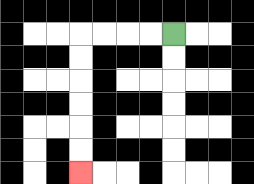{'start': '[7, 1]', 'end': '[3, 7]', 'path_directions': 'L,L,L,L,D,D,D,D,D,D', 'path_coordinates': '[[7, 1], [6, 1], [5, 1], [4, 1], [3, 1], [3, 2], [3, 3], [3, 4], [3, 5], [3, 6], [3, 7]]'}